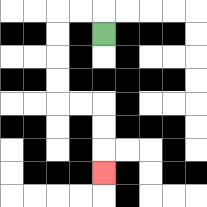{'start': '[4, 1]', 'end': '[4, 7]', 'path_directions': 'U,L,L,D,D,D,D,R,R,D,D,D', 'path_coordinates': '[[4, 1], [4, 0], [3, 0], [2, 0], [2, 1], [2, 2], [2, 3], [2, 4], [3, 4], [4, 4], [4, 5], [4, 6], [4, 7]]'}